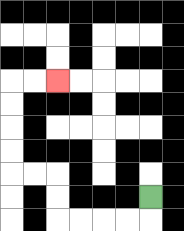{'start': '[6, 8]', 'end': '[2, 3]', 'path_directions': 'D,L,L,L,L,U,U,L,L,U,U,U,U,R,R', 'path_coordinates': '[[6, 8], [6, 9], [5, 9], [4, 9], [3, 9], [2, 9], [2, 8], [2, 7], [1, 7], [0, 7], [0, 6], [0, 5], [0, 4], [0, 3], [1, 3], [2, 3]]'}